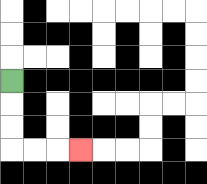{'start': '[0, 3]', 'end': '[3, 6]', 'path_directions': 'D,D,D,R,R,R', 'path_coordinates': '[[0, 3], [0, 4], [0, 5], [0, 6], [1, 6], [2, 6], [3, 6]]'}